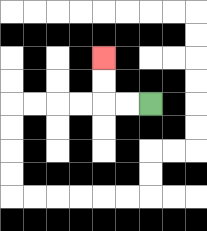{'start': '[6, 4]', 'end': '[4, 2]', 'path_directions': 'L,L,U,U', 'path_coordinates': '[[6, 4], [5, 4], [4, 4], [4, 3], [4, 2]]'}